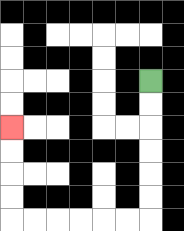{'start': '[6, 3]', 'end': '[0, 5]', 'path_directions': 'D,D,D,D,D,D,L,L,L,L,L,L,U,U,U,U', 'path_coordinates': '[[6, 3], [6, 4], [6, 5], [6, 6], [6, 7], [6, 8], [6, 9], [5, 9], [4, 9], [3, 9], [2, 9], [1, 9], [0, 9], [0, 8], [0, 7], [0, 6], [0, 5]]'}